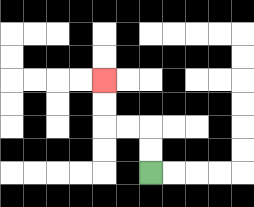{'start': '[6, 7]', 'end': '[4, 3]', 'path_directions': 'U,U,L,L,U,U', 'path_coordinates': '[[6, 7], [6, 6], [6, 5], [5, 5], [4, 5], [4, 4], [4, 3]]'}